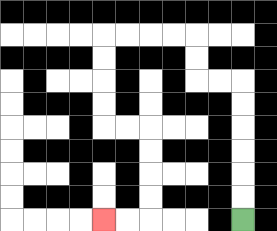{'start': '[10, 9]', 'end': '[4, 9]', 'path_directions': 'U,U,U,U,U,U,L,L,U,U,L,L,L,L,D,D,D,D,R,R,D,D,D,D,L,L', 'path_coordinates': '[[10, 9], [10, 8], [10, 7], [10, 6], [10, 5], [10, 4], [10, 3], [9, 3], [8, 3], [8, 2], [8, 1], [7, 1], [6, 1], [5, 1], [4, 1], [4, 2], [4, 3], [4, 4], [4, 5], [5, 5], [6, 5], [6, 6], [6, 7], [6, 8], [6, 9], [5, 9], [4, 9]]'}